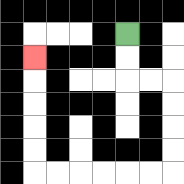{'start': '[5, 1]', 'end': '[1, 2]', 'path_directions': 'D,D,R,R,D,D,D,D,L,L,L,L,L,L,U,U,U,U,U', 'path_coordinates': '[[5, 1], [5, 2], [5, 3], [6, 3], [7, 3], [7, 4], [7, 5], [7, 6], [7, 7], [6, 7], [5, 7], [4, 7], [3, 7], [2, 7], [1, 7], [1, 6], [1, 5], [1, 4], [1, 3], [1, 2]]'}